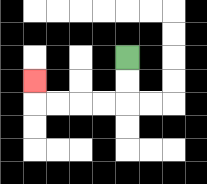{'start': '[5, 2]', 'end': '[1, 3]', 'path_directions': 'D,D,L,L,L,L,U', 'path_coordinates': '[[5, 2], [5, 3], [5, 4], [4, 4], [3, 4], [2, 4], [1, 4], [1, 3]]'}